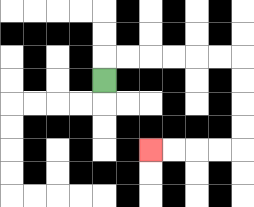{'start': '[4, 3]', 'end': '[6, 6]', 'path_directions': 'U,R,R,R,R,R,R,D,D,D,D,L,L,L,L', 'path_coordinates': '[[4, 3], [4, 2], [5, 2], [6, 2], [7, 2], [8, 2], [9, 2], [10, 2], [10, 3], [10, 4], [10, 5], [10, 6], [9, 6], [8, 6], [7, 6], [6, 6]]'}